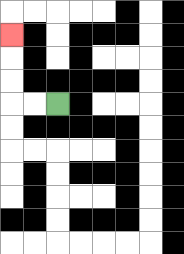{'start': '[2, 4]', 'end': '[0, 1]', 'path_directions': 'L,L,U,U,U', 'path_coordinates': '[[2, 4], [1, 4], [0, 4], [0, 3], [0, 2], [0, 1]]'}